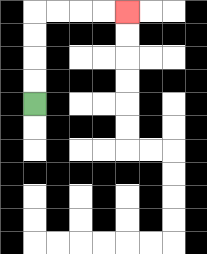{'start': '[1, 4]', 'end': '[5, 0]', 'path_directions': 'U,U,U,U,R,R,R,R', 'path_coordinates': '[[1, 4], [1, 3], [1, 2], [1, 1], [1, 0], [2, 0], [3, 0], [4, 0], [5, 0]]'}